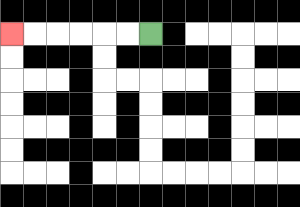{'start': '[6, 1]', 'end': '[0, 1]', 'path_directions': 'L,L,L,L,L,L', 'path_coordinates': '[[6, 1], [5, 1], [4, 1], [3, 1], [2, 1], [1, 1], [0, 1]]'}